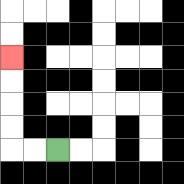{'start': '[2, 6]', 'end': '[0, 2]', 'path_directions': 'L,L,U,U,U,U', 'path_coordinates': '[[2, 6], [1, 6], [0, 6], [0, 5], [0, 4], [0, 3], [0, 2]]'}